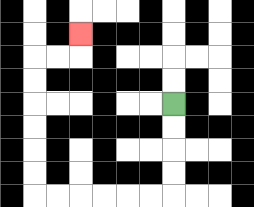{'start': '[7, 4]', 'end': '[3, 1]', 'path_directions': 'D,D,D,D,L,L,L,L,L,L,U,U,U,U,U,U,R,R,U', 'path_coordinates': '[[7, 4], [7, 5], [7, 6], [7, 7], [7, 8], [6, 8], [5, 8], [4, 8], [3, 8], [2, 8], [1, 8], [1, 7], [1, 6], [1, 5], [1, 4], [1, 3], [1, 2], [2, 2], [3, 2], [3, 1]]'}